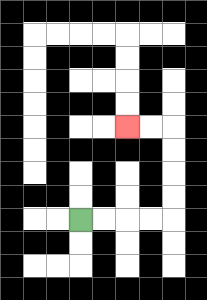{'start': '[3, 9]', 'end': '[5, 5]', 'path_directions': 'R,R,R,R,U,U,U,U,L,L', 'path_coordinates': '[[3, 9], [4, 9], [5, 9], [6, 9], [7, 9], [7, 8], [7, 7], [7, 6], [7, 5], [6, 5], [5, 5]]'}